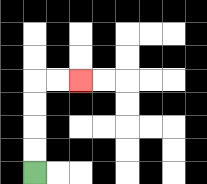{'start': '[1, 7]', 'end': '[3, 3]', 'path_directions': 'U,U,U,U,R,R', 'path_coordinates': '[[1, 7], [1, 6], [1, 5], [1, 4], [1, 3], [2, 3], [3, 3]]'}